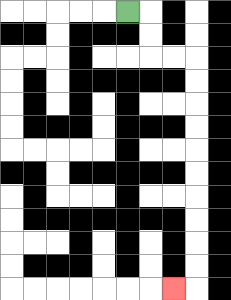{'start': '[5, 0]', 'end': '[7, 12]', 'path_directions': 'R,D,D,R,R,D,D,D,D,D,D,D,D,D,D,L', 'path_coordinates': '[[5, 0], [6, 0], [6, 1], [6, 2], [7, 2], [8, 2], [8, 3], [8, 4], [8, 5], [8, 6], [8, 7], [8, 8], [8, 9], [8, 10], [8, 11], [8, 12], [7, 12]]'}